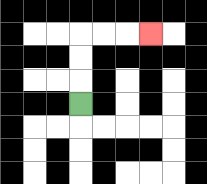{'start': '[3, 4]', 'end': '[6, 1]', 'path_directions': 'U,U,U,R,R,R', 'path_coordinates': '[[3, 4], [3, 3], [3, 2], [3, 1], [4, 1], [5, 1], [6, 1]]'}